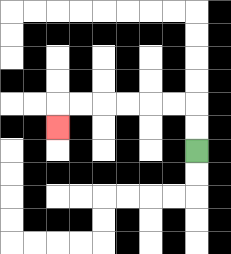{'start': '[8, 6]', 'end': '[2, 5]', 'path_directions': 'U,U,L,L,L,L,L,L,D', 'path_coordinates': '[[8, 6], [8, 5], [8, 4], [7, 4], [6, 4], [5, 4], [4, 4], [3, 4], [2, 4], [2, 5]]'}